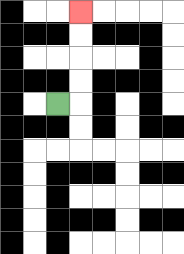{'start': '[2, 4]', 'end': '[3, 0]', 'path_directions': 'R,U,U,U,U', 'path_coordinates': '[[2, 4], [3, 4], [3, 3], [3, 2], [3, 1], [3, 0]]'}